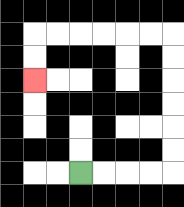{'start': '[3, 7]', 'end': '[1, 3]', 'path_directions': 'R,R,R,R,U,U,U,U,U,U,L,L,L,L,L,L,D,D', 'path_coordinates': '[[3, 7], [4, 7], [5, 7], [6, 7], [7, 7], [7, 6], [7, 5], [7, 4], [7, 3], [7, 2], [7, 1], [6, 1], [5, 1], [4, 1], [3, 1], [2, 1], [1, 1], [1, 2], [1, 3]]'}